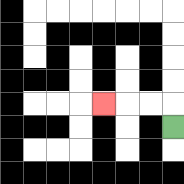{'start': '[7, 5]', 'end': '[4, 4]', 'path_directions': 'U,L,L,L', 'path_coordinates': '[[7, 5], [7, 4], [6, 4], [5, 4], [4, 4]]'}